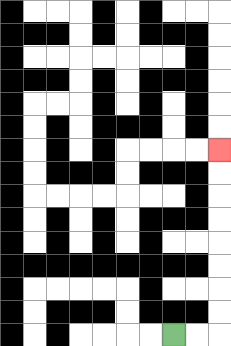{'start': '[7, 14]', 'end': '[9, 6]', 'path_directions': 'R,R,U,U,U,U,U,U,U,U', 'path_coordinates': '[[7, 14], [8, 14], [9, 14], [9, 13], [9, 12], [9, 11], [9, 10], [9, 9], [9, 8], [9, 7], [9, 6]]'}